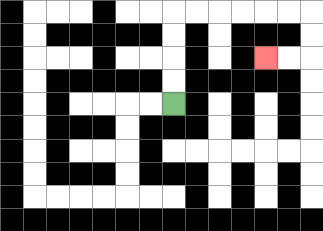{'start': '[7, 4]', 'end': '[11, 2]', 'path_directions': 'U,U,U,U,R,R,R,R,R,R,D,D,L,L', 'path_coordinates': '[[7, 4], [7, 3], [7, 2], [7, 1], [7, 0], [8, 0], [9, 0], [10, 0], [11, 0], [12, 0], [13, 0], [13, 1], [13, 2], [12, 2], [11, 2]]'}